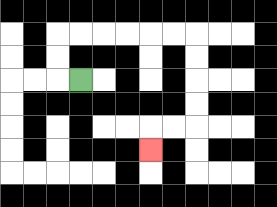{'start': '[3, 3]', 'end': '[6, 6]', 'path_directions': 'L,U,U,R,R,R,R,R,R,D,D,D,D,L,L,D', 'path_coordinates': '[[3, 3], [2, 3], [2, 2], [2, 1], [3, 1], [4, 1], [5, 1], [6, 1], [7, 1], [8, 1], [8, 2], [8, 3], [8, 4], [8, 5], [7, 5], [6, 5], [6, 6]]'}